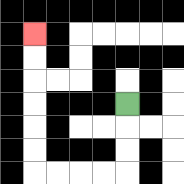{'start': '[5, 4]', 'end': '[1, 1]', 'path_directions': 'D,D,D,L,L,L,L,U,U,U,U,U,U', 'path_coordinates': '[[5, 4], [5, 5], [5, 6], [5, 7], [4, 7], [3, 7], [2, 7], [1, 7], [1, 6], [1, 5], [1, 4], [1, 3], [1, 2], [1, 1]]'}